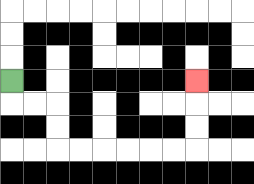{'start': '[0, 3]', 'end': '[8, 3]', 'path_directions': 'D,R,R,D,D,R,R,R,R,R,R,U,U,U', 'path_coordinates': '[[0, 3], [0, 4], [1, 4], [2, 4], [2, 5], [2, 6], [3, 6], [4, 6], [5, 6], [6, 6], [7, 6], [8, 6], [8, 5], [8, 4], [8, 3]]'}